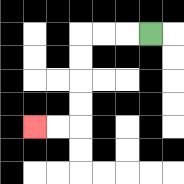{'start': '[6, 1]', 'end': '[1, 5]', 'path_directions': 'L,L,L,D,D,D,D,L,L', 'path_coordinates': '[[6, 1], [5, 1], [4, 1], [3, 1], [3, 2], [3, 3], [3, 4], [3, 5], [2, 5], [1, 5]]'}